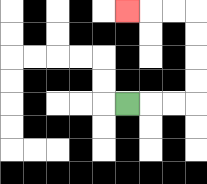{'start': '[5, 4]', 'end': '[5, 0]', 'path_directions': 'R,R,R,U,U,U,U,L,L,L', 'path_coordinates': '[[5, 4], [6, 4], [7, 4], [8, 4], [8, 3], [8, 2], [8, 1], [8, 0], [7, 0], [6, 0], [5, 0]]'}